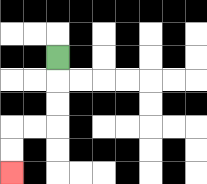{'start': '[2, 2]', 'end': '[0, 7]', 'path_directions': 'D,D,D,L,L,D,D', 'path_coordinates': '[[2, 2], [2, 3], [2, 4], [2, 5], [1, 5], [0, 5], [0, 6], [0, 7]]'}